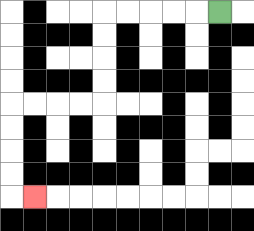{'start': '[9, 0]', 'end': '[1, 8]', 'path_directions': 'L,L,L,L,L,D,D,D,D,L,L,L,L,D,D,D,D,R', 'path_coordinates': '[[9, 0], [8, 0], [7, 0], [6, 0], [5, 0], [4, 0], [4, 1], [4, 2], [4, 3], [4, 4], [3, 4], [2, 4], [1, 4], [0, 4], [0, 5], [0, 6], [0, 7], [0, 8], [1, 8]]'}